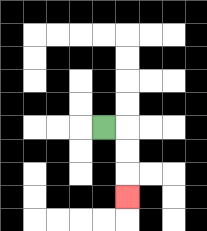{'start': '[4, 5]', 'end': '[5, 8]', 'path_directions': 'R,D,D,D', 'path_coordinates': '[[4, 5], [5, 5], [5, 6], [5, 7], [5, 8]]'}